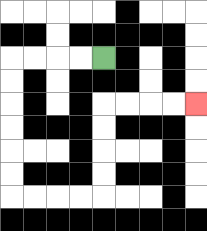{'start': '[4, 2]', 'end': '[8, 4]', 'path_directions': 'L,L,L,L,D,D,D,D,D,D,R,R,R,R,U,U,U,U,R,R,R,R', 'path_coordinates': '[[4, 2], [3, 2], [2, 2], [1, 2], [0, 2], [0, 3], [0, 4], [0, 5], [0, 6], [0, 7], [0, 8], [1, 8], [2, 8], [3, 8], [4, 8], [4, 7], [4, 6], [4, 5], [4, 4], [5, 4], [6, 4], [7, 4], [8, 4]]'}